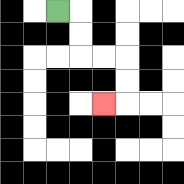{'start': '[2, 0]', 'end': '[4, 4]', 'path_directions': 'R,D,D,R,R,D,D,L', 'path_coordinates': '[[2, 0], [3, 0], [3, 1], [3, 2], [4, 2], [5, 2], [5, 3], [5, 4], [4, 4]]'}